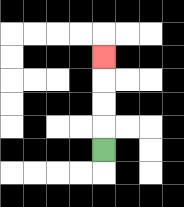{'start': '[4, 6]', 'end': '[4, 2]', 'path_directions': 'U,U,U,U', 'path_coordinates': '[[4, 6], [4, 5], [4, 4], [4, 3], [4, 2]]'}